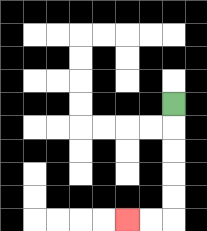{'start': '[7, 4]', 'end': '[5, 9]', 'path_directions': 'D,D,D,D,D,L,L', 'path_coordinates': '[[7, 4], [7, 5], [7, 6], [7, 7], [7, 8], [7, 9], [6, 9], [5, 9]]'}